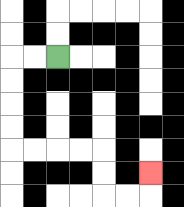{'start': '[2, 2]', 'end': '[6, 7]', 'path_directions': 'L,L,D,D,D,D,R,R,R,R,D,D,R,R,U', 'path_coordinates': '[[2, 2], [1, 2], [0, 2], [0, 3], [0, 4], [0, 5], [0, 6], [1, 6], [2, 6], [3, 6], [4, 6], [4, 7], [4, 8], [5, 8], [6, 8], [6, 7]]'}